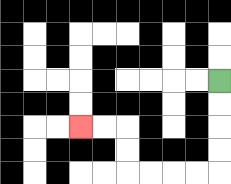{'start': '[9, 3]', 'end': '[3, 5]', 'path_directions': 'D,D,D,D,L,L,L,L,U,U,L,L', 'path_coordinates': '[[9, 3], [9, 4], [9, 5], [9, 6], [9, 7], [8, 7], [7, 7], [6, 7], [5, 7], [5, 6], [5, 5], [4, 5], [3, 5]]'}